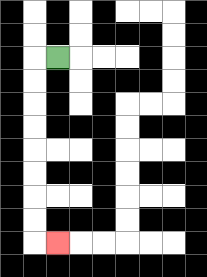{'start': '[2, 2]', 'end': '[2, 10]', 'path_directions': 'L,D,D,D,D,D,D,D,D,R', 'path_coordinates': '[[2, 2], [1, 2], [1, 3], [1, 4], [1, 5], [1, 6], [1, 7], [1, 8], [1, 9], [1, 10], [2, 10]]'}